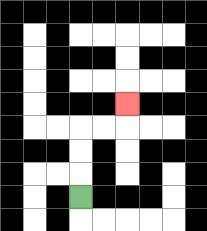{'start': '[3, 8]', 'end': '[5, 4]', 'path_directions': 'U,U,U,R,R,U', 'path_coordinates': '[[3, 8], [3, 7], [3, 6], [3, 5], [4, 5], [5, 5], [5, 4]]'}